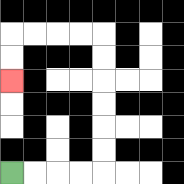{'start': '[0, 7]', 'end': '[0, 3]', 'path_directions': 'R,R,R,R,U,U,U,U,U,U,L,L,L,L,D,D', 'path_coordinates': '[[0, 7], [1, 7], [2, 7], [3, 7], [4, 7], [4, 6], [4, 5], [4, 4], [4, 3], [4, 2], [4, 1], [3, 1], [2, 1], [1, 1], [0, 1], [0, 2], [0, 3]]'}